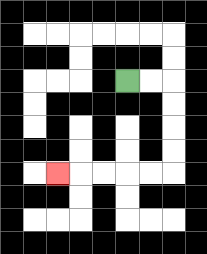{'start': '[5, 3]', 'end': '[2, 7]', 'path_directions': 'R,R,D,D,D,D,L,L,L,L,L', 'path_coordinates': '[[5, 3], [6, 3], [7, 3], [7, 4], [7, 5], [7, 6], [7, 7], [6, 7], [5, 7], [4, 7], [3, 7], [2, 7]]'}